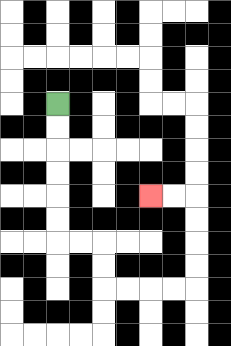{'start': '[2, 4]', 'end': '[6, 8]', 'path_directions': 'D,D,D,D,D,D,R,R,D,D,R,R,R,R,U,U,U,U,L,L', 'path_coordinates': '[[2, 4], [2, 5], [2, 6], [2, 7], [2, 8], [2, 9], [2, 10], [3, 10], [4, 10], [4, 11], [4, 12], [5, 12], [6, 12], [7, 12], [8, 12], [8, 11], [8, 10], [8, 9], [8, 8], [7, 8], [6, 8]]'}